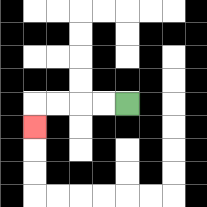{'start': '[5, 4]', 'end': '[1, 5]', 'path_directions': 'L,L,L,L,D', 'path_coordinates': '[[5, 4], [4, 4], [3, 4], [2, 4], [1, 4], [1, 5]]'}